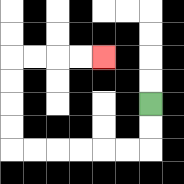{'start': '[6, 4]', 'end': '[4, 2]', 'path_directions': 'D,D,L,L,L,L,L,L,U,U,U,U,R,R,R,R', 'path_coordinates': '[[6, 4], [6, 5], [6, 6], [5, 6], [4, 6], [3, 6], [2, 6], [1, 6], [0, 6], [0, 5], [0, 4], [0, 3], [0, 2], [1, 2], [2, 2], [3, 2], [4, 2]]'}